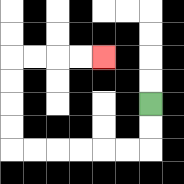{'start': '[6, 4]', 'end': '[4, 2]', 'path_directions': 'D,D,L,L,L,L,L,L,U,U,U,U,R,R,R,R', 'path_coordinates': '[[6, 4], [6, 5], [6, 6], [5, 6], [4, 6], [3, 6], [2, 6], [1, 6], [0, 6], [0, 5], [0, 4], [0, 3], [0, 2], [1, 2], [2, 2], [3, 2], [4, 2]]'}